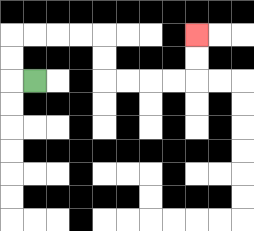{'start': '[1, 3]', 'end': '[8, 1]', 'path_directions': 'L,U,U,R,R,R,R,D,D,R,R,R,R,U,U', 'path_coordinates': '[[1, 3], [0, 3], [0, 2], [0, 1], [1, 1], [2, 1], [3, 1], [4, 1], [4, 2], [4, 3], [5, 3], [6, 3], [7, 3], [8, 3], [8, 2], [8, 1]]'}